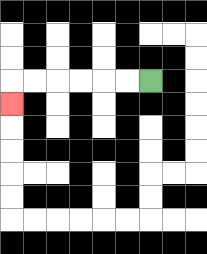{'start': '[6, 3]', 'end': '[0, 4]', 'path_directions': 'L,L,L,L,L,L,D', 'path_coordinates': '[[6, 3], [5, 3], [4, 3], [3, 3], [2, 3], [1, 3], [0, 3], [0, 4]]'}